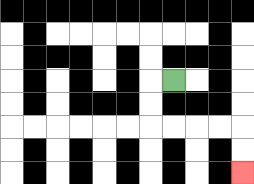{'start': '[7, 3]', 'end': '[10, 7]', 'path_directions': 'L,D,D,R,R,R,R,D,D', 'path_coordinates': '[[7, 3], [6, 3], [6, 4], [6, 5], [7, 5], [8, 5], [9, 5], [10, 5], [10, 6], [10, 7]]'}